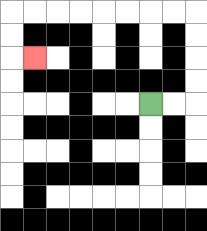{'start': '[6, 4]', 'end': '[1, 2]', 'path_directions': 'R,R,U,U,U,U,L,L,L,L,L,L,L,L,D,D,R', 'path_coordinates': '[[6, 4], [7, 4], [8, 4], [8, 3], [8, 2], [8, 1], [8, 0], [7, 0], [6, 0], [5, 0], [4, 0], [3, 0], [2, 0], [1, 0], [0, 0], [0, 1], [0, 2], [1, 2]]'}